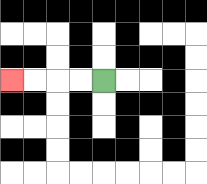{'start': '[4, 3]', 'end': '[0, 3]', 'path_directions': 'L,L,L,L', 'path_coordinates': '[[4, 3], [3, 3], [2, 3], [1, 3], [0, 3]]'}